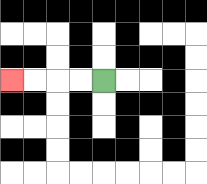{'start': '[4, 3]', 'end': '[0, 3]', 'path_directions': 'L,L,L,L', 'path_coordinates': '[[4, 3], [3, 3], [2, 3], [1, 3], [0, 3]]'}